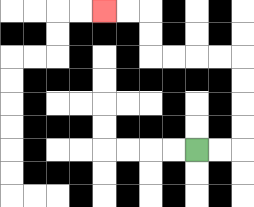{'start': '[8, 6]', 'end': '[4, 0]', 'path_directions': 'R,R,U,U,U,U,L,L,L,L,U,U,L,L', 'path_coordinates': '[[8, 6], [9, 6], [10, 6], [10, 5], [10, 4], [10, 3], [10, 2], [9, 2], [8, 2], [7, 2], [6, 2], [6, 1], [6, 0], [5, 0], [4, 0]]'}